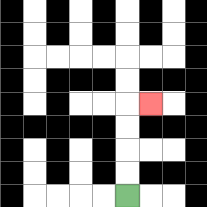{'start': '[5, 8]', 'end': '[6, 4]', 'path_directions': 'U,U,U,U,R', 'path_coordinates': '[[5, 8], [5, 7], [5, 6], [5, 5], [5, 4], [6, 4]]'}